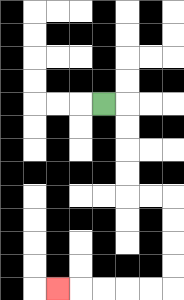{'start': '[4, 4]', 'end': '[2, 12]', 'path_directions': 'R,D,D,D,D,R,R,D,D,D,D,L,L,L,L,L', 'path_coordinates': '[[4, 4], [5, 4], [5, 5], [5, 6], [5, 7], [5, 8], [6, 8], [7, 8], [7, 9], [7, 10], [7, 11], [7, 12], [6, 12], [5, 12], [4, 12], [3, 12], [2, 12]]'}